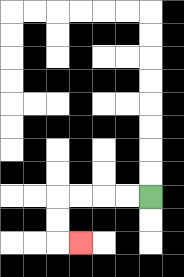{'start': '[6, 8]', 'end': '[3, 10]', 'path_directions': 'L,L,L,L,D,D,R', 'path_coordinates': '[[6, 8], [5, 8], [4, 8], [3, 8], [2, 8], [2, 9], [2, 10], [3, 10]]'}